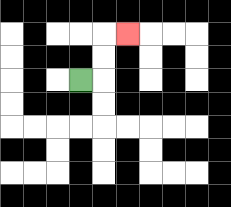{'start': '[3, 3]', 'end': '[5, 1]', 'path_directions': 'R,U,U,R', 'path_coordinates': '[[3, 3], [4, 3], [4, 2], [4, 1], [5, 1]]'}